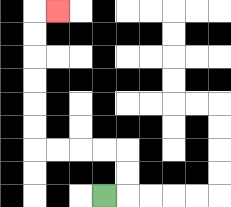{'start': '[4, 8]', 'end': '[2, 0]', 'path_directions': 'R,U,U,L,L,L,L,U,U,U,U,U,U,R', 'path_coordinates': '[[4, 8], [5, 8], [5, 7], [5, 6], [4, 6], [3, 6], [2, 6], [1, 6], [1, 5], [1, 4], [1, 3], [1, 2], [1, 1], [1, 0], [2, 0]]'}